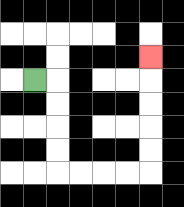{'start': '[1, 3]', 'end': '[6, 2]', 'path_directions': 'R,D,D,D,D,R,R,R,R,U,U,U,U,U', 'path_coordinates': '[[1, 3], [2, 3], [2, 4], [2, 5], [2, 6], [2, 7], [3, 7], [4, 7], [5, 7], [6, 7], [6, 6], [6, 5], [6, 4], [6, 3], [6, 2]]'}